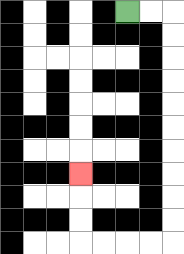{'start': '[5, 0]', 'end': '[3, 7]', 'path_directions': 'R,R,D,D,D,D,D,D,D,D,D,D,L,L,L,L,U,U,U', 'path_coordinates': '[[5, 0], [6, 0], [7, 0], [7, 1], [7, 2], [7, 3], [7, 4], [7, 5], [7, 6], [7, 7], [7, 8], [7, 9], [7, 10], [6, 10], [5, 10], [4, 10], [3, 10], [3, 9], [3, 8], [3, 7]]'}